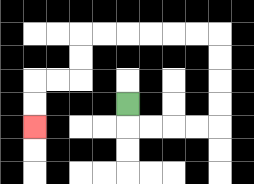{'start': '[5, 4]', 'end': '[1, 5]', 'path_directions': 'D,R,R,R,R,U,U,U,U,L,L,L,L,L,L,D,D,L,L,D,D', 'path_coordinates': '[[5, 4], [5, 5], [6, 5], [7, 5], [8, 5], [9, 5], [9, 4], [9, 3], [9, 2], [9, 1], [8, 1], [7, 1], [6, 1], [5, 1], [4, 1], [3, 1], [3, 2], [3, 3], [2, 3], [1, 3], [1, 4], [1, 5]]'}